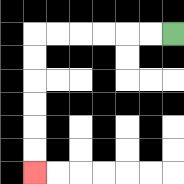{'start': '[7, 1]', 'end': '[1, 7]', 'path_directions': 'L,L,L,L,L,L,D,D,D,D,D,D', 'path_coordinates': '[[7, 1], [6, 1], [5, 1], [4, 1], [3, 1], [2, 1], [1, 1], [1, 2], [1, 3], [1, 4], [1, 5], [1, 6], [1, 7]]'}